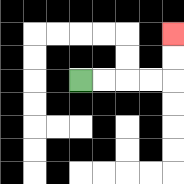{'start': '[3, 3]', 'end': '[7, 1]', 'path_directions': 'R,R,R,R,U,U', 'path_coordinates': '[[3, 3], [4, 3], [5, 3], [6, 3], [7, 3], [7, 2], [7, 1]]'}